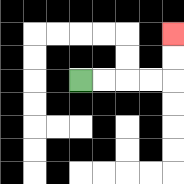{'start': '[3, 3]', 'end': '[7, 1]', 'path_directions': 'R,R,R,R,U,U', 'path_coordinates': '[[3, 3], [4, 3], [5, 3], [6, 3], [7, 3], [7, 2], [7, 1]]'}